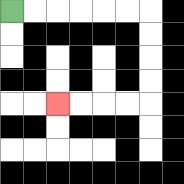{'start': '[0, 0]', 'end': '[2, 4]', 'path_directions': 'R,R,R,R,R,R,D,D,D,D,L,L,L,L', 'path_coordinates': '[[0, 0], [1, 0], [2, 0], [3, 0], [4, 0], [5, 0], [6, 0], [6, 1], [6, 2], [6, 3], [6, 4], [5, 4], [4, 4], [3, 4], [2, 4]]'}